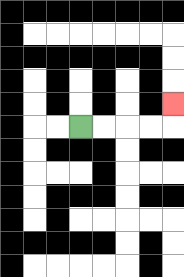{'start': '[3, 5]', 'end': '[7, 4]', 'path_directions': 'R,R,R,R,U', 'path_coordinates': '[[3, 5], [4, 5], [5, 5], [6, 5], [7, 5], [7, 4]]'}